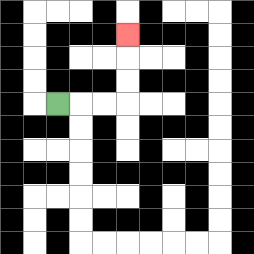{'start': '[2, 4]', 'end': '[5, 1]', 'path_directions': 'R,R,R,U,U,U', 'path_coordinates': '[[2, 4], [3, 4], [4, 4], [5, 4], [5, 3], [5, 2], [5, 1]]'}